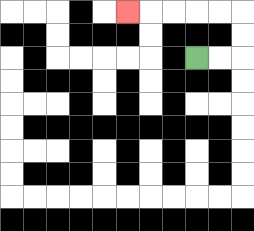{'start': '[8, 2]', 'end': '[5, 0]', 'path_directions': 'R,R,U,U,L,L,L,L,L', 'path_coordinates': '[[8, 2], [9, 2], [10, 2], [10, 1], [10, 0], [9, 0], [8, 0], [7, 0], [6, 0], [5, 0]]'}